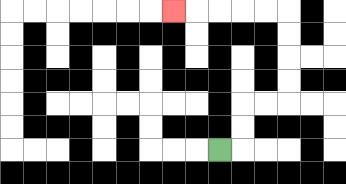{'start': '[9, 6]', 'end': '[7, 0]', 'path_directions': 'R,U,U,R,R,U,U,U,U,L,L,L,L,L', 'path_coordinates': '[[9, 6], [10, 6], [10, 5], [10, 4], [11, 4], [12, 4], [12, 3], [12, 2], [12, 1], [12, 0], [11, 0], [10, 0], [9, 0], [8, 0], [7, 0]]'}